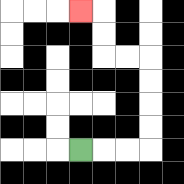{'start': '[3, 6]', 'end': '[3, 0]', 'path_directions': 'R,R,R,U,U,U,U,L,L,U,U,L', 'path_coordinates': '[[3, 6], [4, 6], [5, 6], [6, 6], [6, 5], [6, 4], [6, 3], [6, 2], [5, 2], [4, 2], [4, 1], [4, 0], [3, 0]]'}